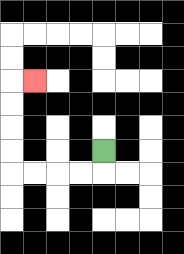{'start': '[4, 6]', 'end': '[1, 3]', 'path_directions': 'D,L,L,L,L,U,U,U,U,R', 'path_coordinates': '[[4, 6], [4, 7], [3, 7], [2, 7], [1, 7], [0, 7], [0, 6], [0, 5], [0, 4], [0, 3], [1, 3]]'}